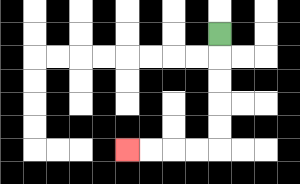{'start': '[9, 1]', 'end': '[5, 6]', 'path_directions': 'D,D,D,D,D,L,L,L,L', 'path_coordinates': '[[9, 1], [9, 2], [9, 3], [9, 4], [9, 5], [9, 6], [8, 6], [7, 6], [6, 6], [5, 6]]'}